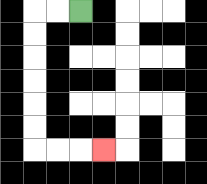{'start': '[3, 0]', 'end': '[4, 6]', 'path_directions': 'L,L,D,D,D,D,D,D,R,R,R', 'path_coordinates': '[[3, 0], [2, 0], [1, 0], [1, 1], [1, 2], [1, 3], [1, 4], [1, 5], [1, 6], [2, 6], [3, 6], [4, 6]]'}